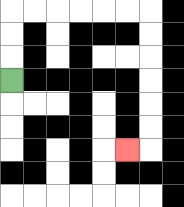{'start': '[0, 3]', 'end': '[5, 6]', 'path_directions': 'U,U,U,R,R,R,R,R,R,D,D,D,D,D,D,L', 'path_coordinates': '[[0, 3], [0, 2], [0, 1], [0, 0], [1, 0], [2, 0], [3, 0], [4, 0], [5, 0], [6, 0], [6, 1], [6, 2], [6, 3], [6, 4], [6, 5], [6, 6], [5, 6]]'}